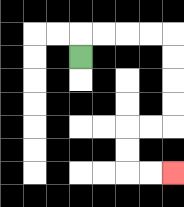{'start': '[3, 2]', 'end': '[7, 7]', 'path_directions': 'U,R,R,R,R,D,D,D,D,L,L,D,D,R,R', 'path_coordinates': '[[3, 2], [3, 1], [4, 1], [5, 1], [6, 1], [7, 1], [7, 2], [7, 3], [7, 4], [7, 5], [6, 5], [5, 5], [5, 6], [5, 7], [6, 7], [7, 7]]'}